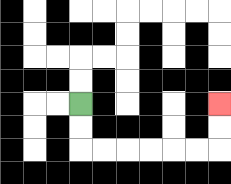{'start': '[3, 4]', 'end': '[9, 4]', 'path_directions': 'D,D,R,R,R,R,R,R,U,U', 'path_coordinates': '[[3, 4], [3, 5], [3, 6], [4, 6], [5, 6], [6, 6], [7, 6], [8, 6], [9, 6], [9, 5], [9, 4]]'}